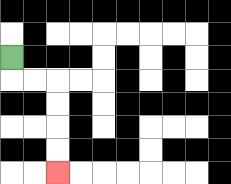{'start': '[0, 2]', 'end': '[2, 7]', 'path_directions': 'D,R,R,D,D,D,D', 'path_coordinates': '[[0, 2], [0, 3], [1, 3], [2, 3], [2, 4], [2, 5], [2, 6], [2, 7]]'}